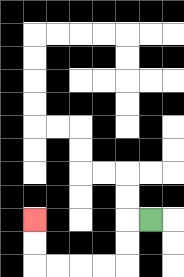{'start': '[6, 9]', 'end': '[1, 9]', 'path_directions': 'L,D,D,L,L,L,L,U,U', 'path_coordinates': '[[6, 9], [5, 9], [5, 10], [5, 11], [4, 11], [3, 11], [2, 11], [1, 11], [1, 10], [1, 9]]'}